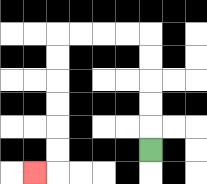{'start': '[6, 6]', 'end': '[1, 7]', 'path_directions': 'U,U,U,U,U,L,L,L,L,D,D,D,D,D,D,L', 'path_coordinates': '[[6, 6], [6, 5], [6, 4], [6, 3], [6, 2], [6, 1], [5, 1], [4, 1], [3, 1], [2, 1], [2, 2], [2, 3], [2, 4], [2, 5], [2, 6], [2, 7], [1, 7]]'}